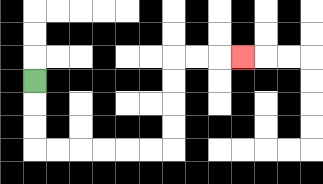{'start': '[1, 3]', 'end': '[10, 2]', 'path_directions': 'D,D,D,R,R,R,R,R,R,U,U,U,U,R,R,R', 'path_coordinates': '[[1, 3], [1, 4], [1, 5], [1, 6], [2, 6], [3, 6], [4, 6], [5, 6], [6, 6], [7, 6], [7, 5], [7, 4], [7, 3], [7, 2], [8, 2], [9, 2], [10, 2]]'}